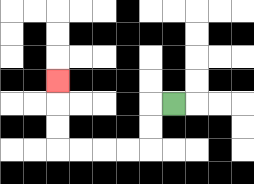{'start': '[7, 4]', 'end': '[2, 3]', 'path_directions': 'L,D,D,L,L,L,L,U,U,U', 'path_coordinates': '[[7, 4], [6, 4], [6, 5], [6, 6], [5, 6], [4, 6], [3, 6], [2, 6], [2, 5], [2, 4], [2, 3]]'}